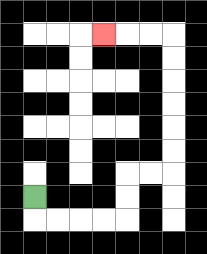{'start': '[1, 8]', 'end': '[4, 1]', 'path_directions': 'D,R,R,R,R,U,U,R,R,U,U,U,U,U,U,L,L,L', 'path_coordinates': '[[1, 8], [1, 9], [2, 9], [3, 9], [4, 9], [5, 9], [5, 8], [5, 7], [6, 7], [7, 7], [7, 6], [7, 5], [7, 4], [7, 3], [7, 2], [7, 1], [6, 1], [5, 1], [4, 1]]'}